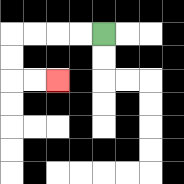{'start': '[4, 1]', 'end': '[2, 3]', 'path_directions': 'L,L,L,L,D,D,R,R', 'path_coordinates': '[[4, 1], [3, 1], [2, 1], [1, 1], [0, 1], [0, 2], [0, 3], [1, 3], [2, 3]]'}